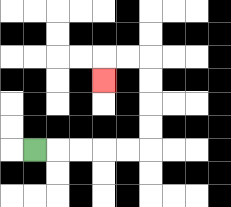{'start': '[1, 6]', 'end': '[4, 3]', 'path_directions': 'R,R,R,R,R,U,U,U,U,L,L,D', 'path_coordinates': '[[1, 6], [2, 6], [3, 6], [4, 6], [5, 6], [6, 6], [6, 5], [6, 4], [6, 3], [6, 2], [5, 2], [4, 2], [4, 3]]'}